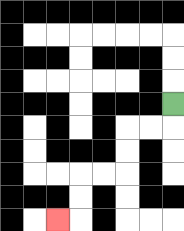{'start': '[7, 4]', 'end': '[2, 9]', 'path_directions': 'D,L,L,D,D,L,L,D,D,L', 'path_coordinates': '[[7, 4], [7, 5], [6, 5], [5, 5], [5, 6], [5, 7], [4, 7], [3, 7], [3, 8], [3, 9], [2, 9]]'}